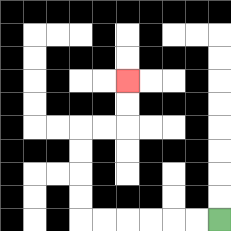{'start': '[9, 9]', 'end': '[5, 3]', 'path_directions': 'L,L,L,L,L,L,U,U,U,U,R,R,U,U', 'path_coordinates': '[[9, 9], [8, 9], [7, 9], [6, 9], [5, 9], [4, 9], [3, 9], [3, 8], [3, 7], [3, 6], [3, 5], [4, 5], [5, 5], [5, 4], [5, 3]]'}